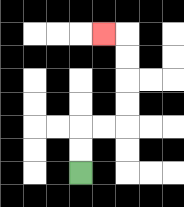{'start': '[3, 7]', 'end': '[4, 1]', 'path_directions': 'U,U,R,R,U,U,U,U,L', 'path_coordinates': '[[3, 7], [3, 6], [3, 5], [4, 5], [5, 5], [5, 4], [5, 3], [5, 2], [5, 1], [4, 1]]'}